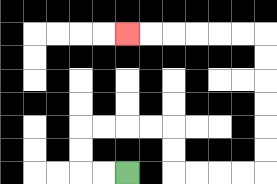{'start': '[5, 7]', 'end': '[5, 1]', 'path_directions': 'L,L,U,U,R,R,R,R,D,D,R,R,R,R,U,U,U,U,U,U,L,L,L,L,L,L', 'path_coordinates': '[[5, 7], [4, 7], [3, 7], [3, 6], [3, 5], [4, 5], [5, 5], [6, 5], [7, 5], [7, 6], [7, 7], [8, 7], [9, 7], [10, 7], [11, 7], [11, 6], [11, 5], [11, 4], [11, 3], [11, 2], [11, 1], [10, 1], [9, 1], [8, 1], [7, 1], [6, 1], [5, 1]]'}